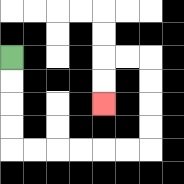{'start': '[0, 2]', 'end': '[4, 4]', 'path_directions': 'D,D,D,D,R,R,R,R,R,R,U,U,U,U,L,L,D,D', 'path_coordinates': '[[0, 2], [0, 3], [0, 4], [0, 5], [0, 6], [1, 6], [2, 6], [3, 6], [4, 6], [5, 6], [6, 6], [6, 5], [6, 4], [6, 3], [6, 2], [5, 2], [4, 2], [4, 3], [4, 4]]'}